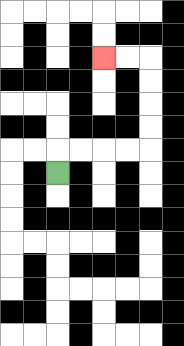{'start': '[2, 7]', 'end': '[4, 2]', 'path_directions': 'U,R,R,R,R,U,U,U,U,L,L', 'path_coordinates': '[[2, 7], [2, 6], [3, 6], [4, 6], [5, 6], [6, 6], [6, 5], [6, 4], [6, 3], [6, 2], [5, 2], [4, 2]]'}